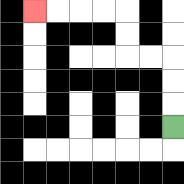{'start': '[7, 5]', 'end': '[1, 0]', 'path_directions': 'U,U,U,L,L,U,U,L,L,L,L', 'path_coordinates': '[[7, 5], [7, 4], [7, 3], [7, 2], [6, 2], [5, 2], [5, 1], [5, 0], [4, 0], [3, 0], [2, 0], [1, 0]]'}